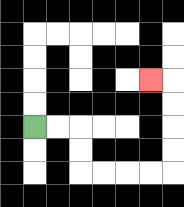{'start': '[1, 5]', 'end': '[6, 3]', 'path_directions': 'R,R,D,D,R,R,R,R,U,U,U,U,L', 'path_coordinates': '[[1, 5], [2, 5], [3, 5], [3, 6], [3, 7], [4, 7], [5, 7], [6, 7], [7, 7], [7, 6], [7, 5], [7, 4], [7, 3], [6, 3]]'}